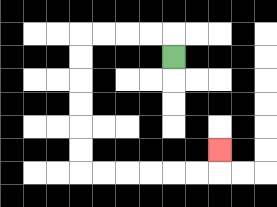{'start': '[7, 2]', 'end': '[9, 6]', 'path_directions': 'U,L,L,L,L,D,D,D,D,D,D,R,R,R,R,R,R,U', 'path_coordinates': '[[7, 2], [7, 1], [6, 1], [5, 1], [4, 1], [3, 1], [3, 2], [3, 3], [3, 4], [3, 5], [3, 6], [3, 7], [4, 7], [5, 7], [6, 7], [7, 7], [8, 7], [9, 7], [9, 6]]'}